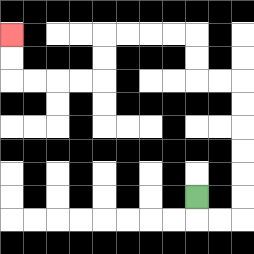{'start': '[8, 8]', 'end': '[0, 1]', 'path_directions': 'D,R,R,U,U,U,U,U,U,L,L,U,U,L,L,L,L,D,D,L,L,L,L,U,U', 'path_coordinates': '[[8, 8], [8, 9], [9, 9], [10, 9], [10, 8], [10, 7], [10, 6], [10, 5], [10, 4], [10, 3], [9, 3], [8, 3], [8, 2], [8, 1], [7, 1], [6, 1], [5, 1], [4, 1], [4, 2], [4, 3], [3, 3], [2, 3], [1, 3], [0, 3], [0, 2], [0, 1]]'}